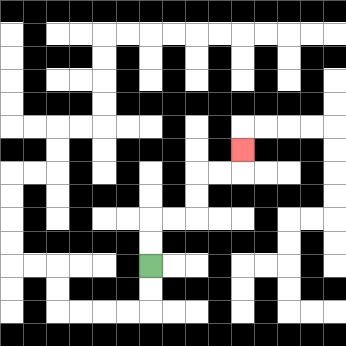{'start': '[6, 11]', 'end': '[10, 6]', 'path_directions': 'U,U,R,R,U,U,R,R,U', 'path_coordinates': '[[6, 11], [6, 10], [6, 9], [7, 9], [8, 9], [8, 8], [8, 7], [9, 7], [10, 7], [10, 6]]'}